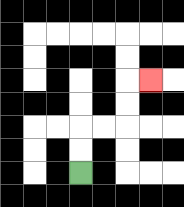{'start': '[3, 7]', 'end': '[6, 3]', 'path_directions': 'U,U,R,R,U,U,R', 'path_coordinates': '[[3, 7], [3, 6], [3, 5], [4, 5], [5, 5], [5, 4], [5, 3], [6, 3]]'}